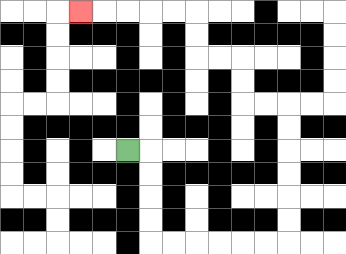{'start': '[5, 6]', 'end': '[3, 0]', 'path_directions': 'R,D,D,D,D,R,R,R,R,R,R,U,U,U,U,U,U,L,L,U,U,L,L,U,U,L,L,L,L,L', 'path_coordinates': '[[5, 6], [6, 6], [6, 7], [6, 8], [6, 9], [6, 10], [7, 10], [8, 10], [9, 10], [10, 10], [11, 10], [12, 10], [12, 9], [12, 8], [12, 7], [12, 6], [12, 5], [12, 4], [11, 4], [10, 4], [10, 3], [10, 2], [9, 2], [8, 2], [8, 1], [8, 0], [7, 0], [6, 0], [5, 0], [4, 0], [3, 0]]'}